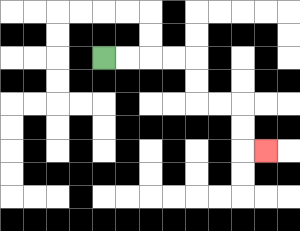{'start': '[4, 2]', 'end': '[11, 6]', 'path_directions': 'R,R,R,R,D,D,R,R,D,D,R', 'path_coordinates': '[[4, 2], [5, 2], [6, 2], [7, 2], [8, 2], [8, 3], [8, 4], [9, 4], [10, 4], [10, 5], [10, 6], [11, 6]]'}